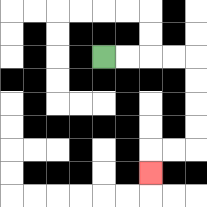{'start': '[4, 2]', 'end': '[6, 7]', 'path_directions': 'R,R,R,R,D,D,D,D,L,L,D', 'path_coordinates': '[[4, 2], [5, 2], [6, 2], [7, 2], [8, 2], [8, 3], [8, 4], [8, 5], [8, 6], [7, 6], [6, 6], [6, 7]]'}